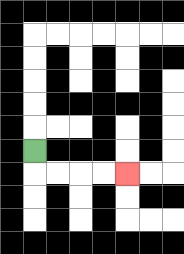{'start': '[1, 6]', 'end': '[5, 7]', 'path_directions': 'D,R,R,R,R', 'path_coordinates': '[[1, 6], [1, 7], [2, 7], [3, 7], [4, 7], [5, 7]]'}